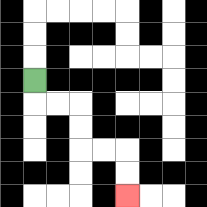{'start': '[1, 3]', 'end': '[5, 8]', 'path_directions': 'D,R,R,D,D,R,R,D,D', 'path_coordinates': '[[1, 3], [1, 4], [2, 4], [3, 4], [3, 5], [3, 6], [4, 6], [5, 6], [5, 7], [5, 8]]'}